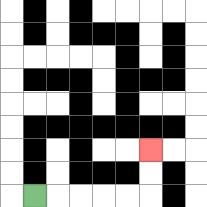{'start': '[1, 8]', 'end': '[6, 6]', 'path_directions': 'R,R,R,R,R,U,U', 'path_coordinates': '[[1, 8], [2, 8], [3, 8], [4, 8], [5, 8], [6, 8], [6, 7], [6, 6]]'}